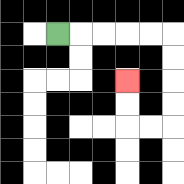{'start': '[2, 1]', 'end': '[5, 3]', 'path_directions': 'R,R,R,R,R,D,D,D,D,L,L,U,U', 'path_coordinates': '[[2, 1], [3, 1], [4, 1], [5, 1], [6, 1], [7, 1], [7, 2], [7, 3], [7, 4], [7, 5], [6, 5], [5, 5], [5, 4], [5, 3]]'}